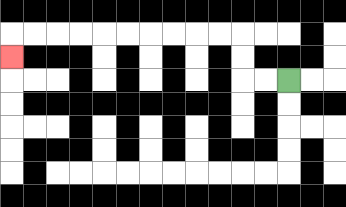{'start': '[12, 3]', 'end': '[0, 2]', 'path_directions': 'L,L,U,U,L,L,L,L,L,L,L,L,L,L,D', 'path_coordinates': '[[12, 3], [11, 3], [10, 3], [10, 2], [10, 1], [9, 1], [8, 1], [7, 1], [6, 1], [5, 1], [4, 1], [3, 1], [2, 1], [1, 1], [0, 1], [0, 2]]'}